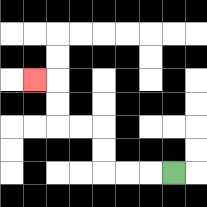{'start': '[7, 7]', 'end': '[1, 3]', 'path_directions': 'L,L,L,U,U,L,L,U,U,L', 'path_coordinates': '[[7, 7], [6, 7], [5, 7], [4, 7], [4, 6], [4, 5], [3, 5], [2, 5], [2, 4], [2, 3], [1, 3]]'}